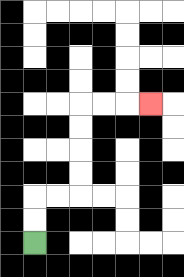{'start': '[1, 10]', 'end': '[6, 4]', 'path_directions': 'U,U,R,R,U,U,U,U,R,R,R', 'path_coordinates': '[[1, 10], [1, 9], [1, 8], [2, 8], [3, 8], [3, 7], [3, 6], [3, 5], [3, 4], [4, 4], [5, 4], [6, 4]]'}